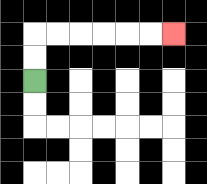{'start': '[1, 3]', 'end': '[7, 1]', 'path_directions': 'U,U,R,R,R,R,R,R', 'path_coordinates': '[[1, 3], [1, 2], [1, 1], [2, 1], [3, 1], [4, 1], [5, 1], [6, 1], [7, 1]]'}